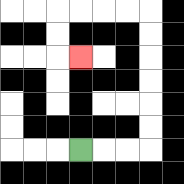{'start': '[3, 6]', 'end': '[3, 2]', 'path_directions': 'R,R,R,U,U,U,U,U,U,L,L,L,L,D,D,R', 'path_coordinates': '[[3, 6], [4, 6], [5, 6], [6, 6], [6, 5], [6, 4], [6, 3], [6, 2], [6, 1], [6, 0], [5, 0], [4, 0], [3, 0], [2, 0], [2, 1], [2, 2], [3, 2]]'}